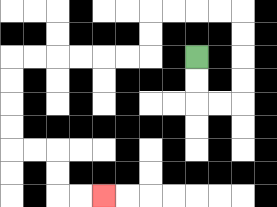{'start': '[8, 2]', 'end': '[4, 8]', 'path_directions': 'D,D,R,R,U,U,U,U,L,L,L,L,D,D,L,L,L,L,L,L,D,D,D,D,R,R,D,D,R,R', 'path_coordinates': '[[8, 2], [8, 3], [8, 4], [9, 4], [10, 4], [10, 3], [10, 2], [10, 1], [10, 0], [9, 0], [8, 0], [7, 0], [6, 0], [6, 1], [6, 2], [5, 2], [4, 2], [3, 2], [2, 2], [1, 2], [0, 2], [0, 3], [0, 4], [0, 5], [0, 6], [1, 6], [2, 6], [2, 7], [2, 8], [3, 8], [4, 8]]'}